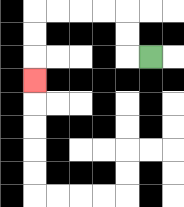{'start': '[6, 2]', 'end': '[1, 3]', 'path_directions': 'L,U,U,L,L,L,L,D,D,D', 'path_coordinates': '[[6, 2], [5, 2], [5, 1], [5, 0], [4, 0], [3, 0], [2, 0], [1, 0], [1, 1], [1, 2], [1, 3]]'}